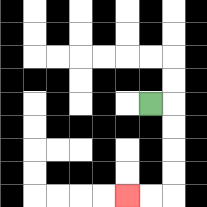{'start': '[6, 4]', 'end': '[5, 8]', 'path_directions': 'R,D,D,D,D,L,L', 'path_coordinates': '[[6, 4], [7, 4], [7, 5], [7, 6], [7, 7], [7, 8], [6, 8], [5, 8]]'}